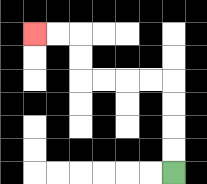{'start': '[7, 7]', 'end': '[1, 1]', 'path_directions': 'U,U,U,U,L,L,L,L,U,U,L,L', 'path_coordinates': '[[7, 7], [7, 6], [7, 5], [7, 4], [7, 3], [6, 3], [5, 3], [4, 3], [3, 3], [3, 2], [3, 1], [2, 1], [1, 1]]'}